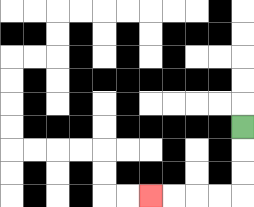{'start': '[10, 5]', 'end': '[6, 8]', 'path_directions': 'D,D,D,L,L,L,L', 'path_coordinates': '[[10, 5], [10, 6], [10, 7], [10, 8], [9, 8], [8, 8], [7, 8], [6, 8]]'}